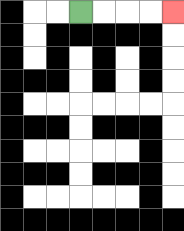{'start': '[3, 0]', 'end': '[7, 0]', 'path_directions': 'R,R,R,R', 'path_coordinates': '[[3, 0], [4, 0], [5, 0], [6, 0], [7, 0]]'}